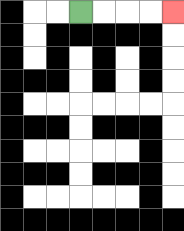{'start': '[3, 0]', 'end': '[7, 0]', 'path_directions': 'R,R,R,R', 'path_coordinates': '[[3, 0], [4, 0], [5, 0], [6, 0], [7, 0]]'}